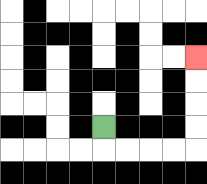{'start': '[4, 5]', 'end': '[8, 2]', 'path_directions': 'D,R,R,R,R,U,U,U,U', 'path_coordinates': '[[4, 5], [4, 6], [5, 6], [6, 6], [7, 6], [8, 6], [8, 5], [8, 4], [8, 3], [8, 2]]'}